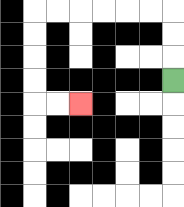{'start': '[7, 3]', 'end': '[3, 4]', 'path_directions': 'U,U,U,L,L,L,L,L,L,D,D,D,D,R,R', 'path_coordinates': '[[7, 3], [7, 2], [7, 1], [7, 0], [6, 0], [5, 0], [4, 0], [3, 0], [2, 0], [1, 0], [1, 1], [1, 2], [1, 3], [1, 4], [2, 4], [3, 4]]'}